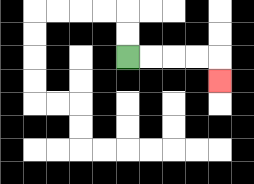{'start': '[5, 2]', 'end': '[9, 3]', 'path_directions': 'R,R,R,R,D', 'path_coordinates': '[[5, 2], [6, 2], [7, 2], [8, 2], [9, 2], [9, 3]]'}